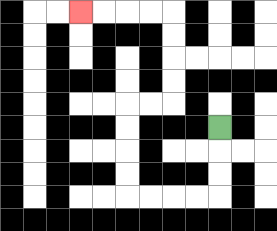{'start': '[9, 5]', 'end': '[3, 0]', 'path_directions': 'D,D,D,L,L,L,L,U,U,U,U,R,R,U,U,U,U,L,L,L,L', 'path_coordinates': '[[9, 5], [9, 6], [9, 7], [9, 8], [8, 8], [7, 8], [6, 8], [5, 8], [5, 7], [5, 6], [5, 5], [5, 4], [6, 4], [7, 4], [7, 3], [7, 2], [7, 1], [7, 0], [6, 0], [5, 0], [4, 0], [3, 0]]'}